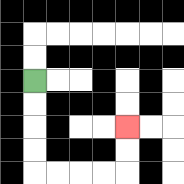{'start': '[1, 3]', 'end': '[5, 5]', 'path_directions': 'D,D,D,D,R,R,R,R,U,U', 'path_coordinates': '[[1, 3], [1, 4], [1, 5], [1, 6], [1, 7], [2, 7], [3, 7], [4, 7], [5, 7], [5, 6], [5, 5]]'}